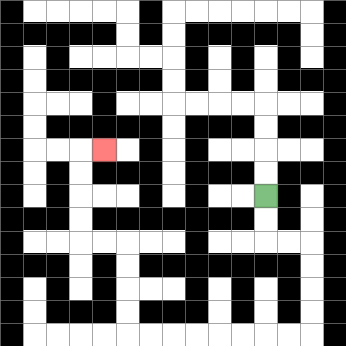{'start': '[11, 8]', 'end': '[4, 6]', 'path_directions': 'D,D,R,R,D,D,D,D,L,L,L,L,L,L,L,L,U,U,U,U,L,L,U,U,U,U,R', 'path_coordinates': '[[11, 8], [11, 9], [11, 10], [12, 10], [13, 10], [13, 11], [13, 12], [13, 13], [13, 14], [12, 14], [11, 14], [10, 14], [9, 14], [8, 14], [7, 14], [6, 14], [5, 14], [5, 13], [5, 12], [5, 11], [5, 10], [4, 10], [3, 10], [3, 9], [3, 8], [3, 7], [3, 6], [4, 6]]'}